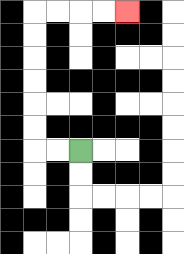{'start': '[3, 6]', 'end': '[5, 0]', 'path_directions': 'L,L,U,U,U,U,U,U,R,R,R,R', 'path_coordinates': '[[3, 6], [2, 6], [1, 6], [1, 5], [1, 4], [1, 3], [1, 2], [1, 1], [1, 0], [2, 0], [3, 0], [4, 0], [5, 0]]'}